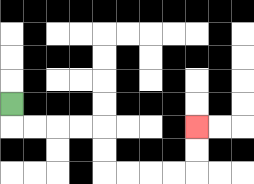{'start': '[0, 4]', 'end': '[8, 5]', 'path_directions': 'D,R,R,R,R,D,D,R,R,R,R,U,U', 'path_coordinates': '[[0, 4], [0, 5], [1, 5], [2, 5], [3, 5], [4, 5], [4, 6], [4, 7], [5, 7], [6, 7], [7, 7], [8, 7], [8, 6], [8, 5]]'}